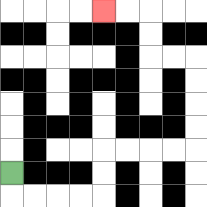{'start': '[0, 7]', 'end': '[4, 0]', 'path_directions': 'D,R,R,R,R,U,U,R,R,R,R,U,U,U,U,L,L,U,U,L,L', 'path_coordinates': '[[0, 7], [0, 8], [1, 8], [2, 8], [3, 8], [4, 8], [4, 7], [4, 6], [5, 6], [6, 6], [7, 6], [8, 6], [8, 5], [8, 4], [8, 3], [8, 2], [7, 2], [6, 2], [6, 1], [6, 0], [5, 0], [4, 0]]'}